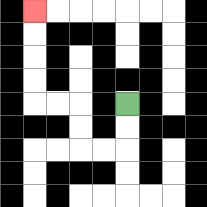{'start': '[5, 4]', 'end': '[1, 0]', 'path_directions': 'D,D,L,L,U,U,L,L,U,U,U,U', 'path_coordinates': '[[5, 4], [5, 5], [5, 6], [4, 6], [3, 6], [3, 5], [3, 4], [2, 4], [1, 4], [1, 3], [1, 2], [1, 1], [1, 0]]'}